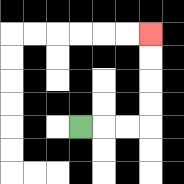{'start': '[3, 5]', 'end': '[6, 1]', 'path_directions': 'R,R,R,U,U,U,U', 'path_coordinates': '[[3, 5], [4, 5], [5, 5], [6, 5], [6, 4], [6, 3], [6, 2], [6, 1]]'}